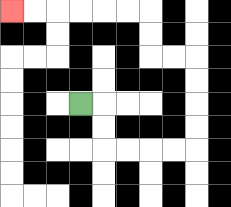{'start': '[3, 4]', 'end': '[0, 0]', 'path_directions': 'R,D,D,R,R,R,R,U,U,U,U,L,L,U,U,L,L,L,L,L,L', 'path_coordinates': '[[3, 4], [4, 4], [4, 5], [4, 6], [5, 6], [6, 6], [7, 6], [8, 6], [8, 5], [8, 4], [8, 3], [8, 2], [7, 2], [6, 2], [6, 1], [6, 0], [5, 0], [4, 0], [3, 0], [2, 0], [1, 0], [0, 0]]'}